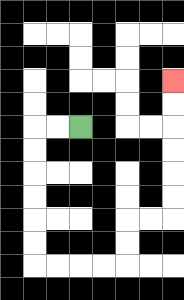{'start': '[3, 5]', 'end': '[7, 3]', 'path_directions': 'L,L,D,D,D,D,D,D,R,R,R,R,U,U,R,R,U,U,U,U,U,U', 'path_coordinates': '[[3, 5], [2, 5], [1, 5], [1, 6], [1, 7], [1, 8], [1, 9], [1, 10], [1, 11], [2, 11], [3, 11], [4, 11], [5, 11], [5, 10], [5, 9], [6, 9], [7, 9], [7, 8], [7, 7], [7, 6], [7, 5], [7, 4], [7, 3]]'}